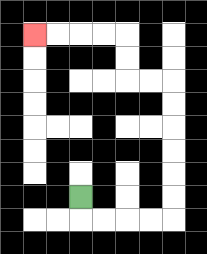{'start': '[3, 8]', 'end': '[1, 1]', 'path_directions': 'D,R,R,R,R,U,U,U,U,U,U,L,L,U,U,L,L,L,L', 'path_coordinates': '[[3, 8], [3, 9], [4, 9], [5, 9], [6, 9], [7, 9], [7, 8], [7, 7], [7, 6], [7, 5], [7, 4], [7, 3], [6, 3], [5, 3], [5, 2], [5, 1], [4, 1], [3, 1], [2, 1], [1, 1]]'}